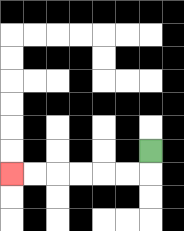{'start': '[6, 6]', 'end': '[0, 7]', 'path_directions': 'D,L,L,L,L,L,L', 'path_coordinates': '[[6, 6], [6, 7], [5, 7], [4, 7], [3, 7], [2, 7], [1, 7], [0, 7]]'}